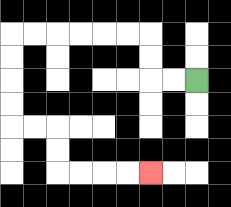{'start': '[8, 3]', 'end': '[6, 7]', 'path_directions': 'L,L,U,U,L,L,L,L,L,L,D,D,D,D,R,R,D,D,R,R,R,R', 'path_coordinates': '[[8, 3], [7, 3], [6, 3], [6, 2], [6, 1], [5, 1], [4, 1], [3, 1], [2, 1], [1, 1], [0, 1], [0, 2], [0, 3], [0, 4], [0, 5], [1, 5], [2, 5], [2, 6], [2, 7], [3, 7], [4, 7], [5, 7], [6, 7]]'}